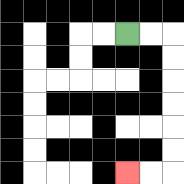{'start': '[5, 1]', 'end': '[5, 7]', 'path_directions': 'R,R,D,D,D,D,D,D,L,L', 'path_coordinates': '[[5, 1], [6, 1], [7, 1], [7, 2], [7, 3], [7, 4], [7, 5], [7, 6], [7, 7], [6, 7], [5, 7]]'}